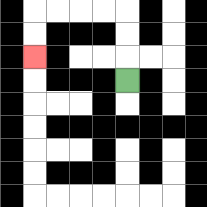{'start': '[5, 3]', 'end': '[1, 2]', 'path_directions': 'U,U,U,L,L,L,L,D,D', 'path_coordinates': '[[5, 3], [5, 2], [5, 1], [5, 0], [4, 0], [3, 0], [2, 0], [1, 0], [1, 1], [1, 2]]'}